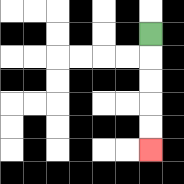{'start': '[6, 1]', 'end': '[6, 6]', 'path_directions': 'D,D,D,D,D', 'path_coordinates': '[[6, 1], [6, 2], [6, 3], [6, 4], [6, 5], [6, 6]]'}